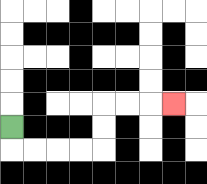{'start': '[0, 5]', 'end': '[7, 4]', 'path_directions': 'D,R,R,R,R,U,U,R,R,R', 'path_coordinates': '[[0, 5], [0, 6], [1, 6], [2, 6], [3, 6], [4, 6], [4, 5], [4, 4], [5, 4], [6, 4], [7, 4]]'}